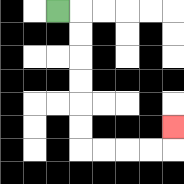{'start': '[2, 0]', 'end': '[7, 5]', 'path_directions': 'R,D,D,D,D,D,D,R,R,R,R,U', 'path_coordinates': '[[2, 0], [3, 0], [3, 1], [3, 2], [3, 3], [3, 4], [3, 5], [3, 6], [4, 6], [5, 6], [6, 6], [7, 6], [7, 5]]'}